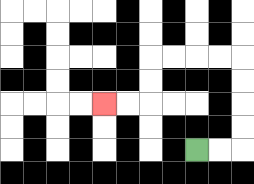{'start': '[8, 6]', 'end': '[4, 4]', 'path_directions': 'R,R,U,U,U,U,L,L,L,L,D,D,L,L', 'path_coordinates': '[[8, 6], [9, 6], [10, 6], [10, 5], [10, 4], [10, 3], [10, 2], [9, 2], [8, 2], [7, 2], [6, 2], [6, 3], [6, 4], [5, 4], [4, 4]]'}